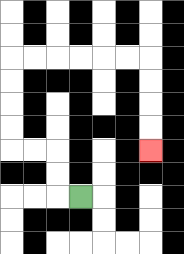{'start': '[3, 8]', 'end': '[6, 6]', 'path_directions': 'L,U,U,L,L,U,U,U,U,R,R,R,R,R,R,D,D,D,D', 'path_coordinates': '[[3, 8], [2, 8], [2, 7], [2, 6], [1, 6], [0, 6], [0, 5], [0, 4], [0, 3], [0, 2], [1, 2], [2, 2], [3, 2], [4, 2], [5, 2], [6, 2], [6, 3], [6, 4], [6, 5], [6, 6]]'}